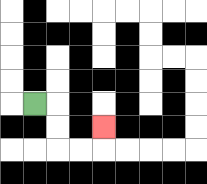{'start': '[1, 4]', 'end': '[4, 5]', 'path_directions': 'R,D,D,R,R,U', 'path_coordinates': '[[1, 4], [2, 4], [2, 5], [2, 6], [3, 6], [4, 6], [4, 5]]'}